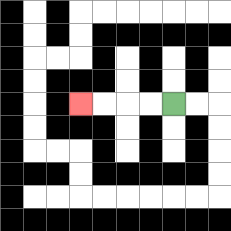{'start': '[7, 4]', 'end': '[3, 4]', 'path_directions': 'L,L,L,L', 'path_coordinates': '[[7, 4], [6, 4], [5, 4], [4, 4], [3, 4]]'}